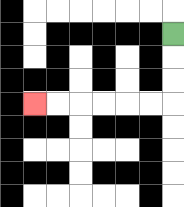{'start': '[7, 1]', 'end': '[1, 4]', 'path_directions': 'D,D,D,L,L,L,L,L,L', 'path_coordinates': '[[7, 1], [7, 2], [7, 3], [7, 4], [6, 4], [5, 4], [4, 4], [3, 4], [2, 4], [1, 4]]'}